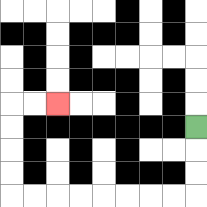{'start': '[8, 5]', 'end': '[2, 4]', 'path_directions': 'D,D,D,L,L,L,L,L,L,L,L,U,U,U,U,R,R', 'path_coordinates': '[[8, 5], [8, 6], [8, 7], [8, 8], [7, 8], [6, 8], [5, 8], [4, 8], [3, 8], [2, 8], [1, 8], [0, 8], [0, 7], [0, 6], [0, 5], [0, 4], [1, 4], [2, 4]]'}